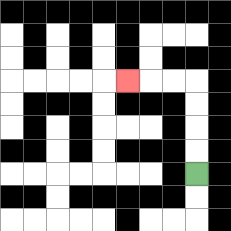{'start': '[8, 7]', 'end': '[5, 3]', 'path_directions': 'U,U,U,U,L,L,L', 'path_coordinates': '[[8, 7], [8, 6], [8, 5], [8, 4], [8, 3], [7, 3], [6, 3], [5, 3]]'}